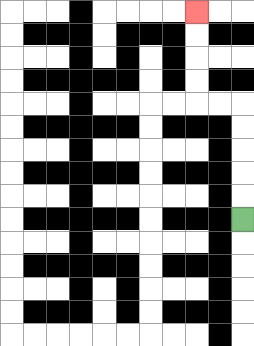{'start': '[10, 9]', 'end': '[8, 0]', 'path_directions': 'U,U,U,U,U,L,L,U,U,U,U', 'path_coordinates': '[[10, 9], [10, 8], [10, 7], [10, 6], [10, 5], [10, 4], [9, 4], [8, 4], [8, 3], [8, 2], [8, 1], [8, 0]]'}